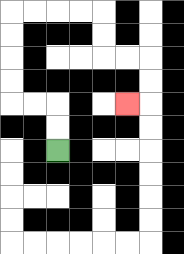{'start': '[2, 6]', 'end': '[5, 4]', 'path_directions': 'U,U,L,L,U,U,U,U,R,R,R,R,D,D,R,R,D,D,L', 'path_coordinates': '[[2, 6], [2, 5], [2, 4], [1, 4], [0, 4], [0, 3], [0, 2], [0, 1], [0, 0], [1, 0], [2, 0], [3, 0], [4, 0], [4, 1], [4, 2], [5, 2], [6, 2], [6, 3], [6, 4], [5, 4]]'}